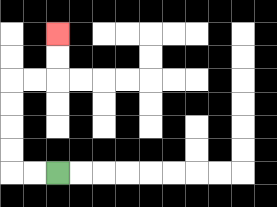{'start': '[2, 7]', 'end': '[2, 1]', 'path_directions': 'L,L,U,U,U,U,R,R,U,U', 'path_coordinates': '[[2, 7], [1, 7], [0, 7], [0, 6], [0, 5], [0, 4], [0, 3], [1, 3], [2, 3], [2, 2], [2, 1]]'}